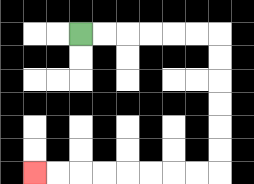{'start': '[3, 1]', 'end': '[1, 7]', 'path_directions': 'R,R,R,R,R,R,D,D,D,D,D,D,L,L,L,L,L,L,L,L', 'path_coordinates': '[[3, 1], [4, 1], [5, 1], [6, 1], [7, 1], [8, 1], [9, 1], [9, 2], [9, 3], [9, 4], [9, 5], [9, 6], [9, 7], [8, 7], [7, 7], [6, 7], [5, 7], [4, 7], [3, 7], [2, 7], [1, 7]]'}